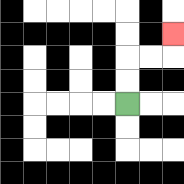{'start': '[5, 4]', 'end': '[7, 1]', 'path_directions': 'U,U,R,R,U', 'path_coordinates': '[[5, 4], [5, 3], [5, 2], [6, 2], [7, 2], [7, 1]]'}